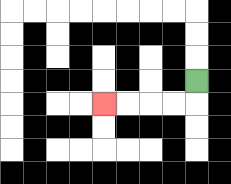{'start': '[8, 3]', 'end': '[4, 4]', 'path_directions': 'D,L,L,L,L', 'path_coordinates': '[[8, 3], [8, 4], [7, 4], [6, 4], [5, 4], [4, 4]]'}